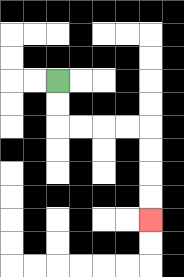{'start': '[2, 3]', 'end': '[6, 9]', 'path_directions': 'D,D,R,R,R,R,D,D,D,D', 'path_coordinates': '[[2, 3], [2, 4], [2, 5], [3, 5], [4, 5], [5, 5], [6, 5], [6, 6], [6, 7], [6, 8], [6, 9]]'}